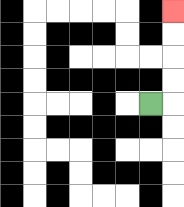{'start': '[6, 4]', 'end': '[7, 0]', 'path_directions': 'R,U,U,U,U', 'path_coordinates': '[[6, 4], [7, 4], [7, 3], [7, 2], [7, 1], [7, 0]]'}